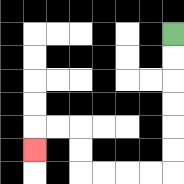{'start': '[7, 1]', 'end': '[1, 6]', 'path_directions': 'D,D,D,D,D,D,L,L,L,L,U,U,L,L,D', 'path_coordinates': '[[7, 1], [7, 2], [7, 3], [7, 4], [7, 5], [7, 6], [7, 7], [6, 7], [5, 7], [4, 7], [3, 7], [3, 6], [3, 5], [2, 5], [1, 5], [1, 6]]'}